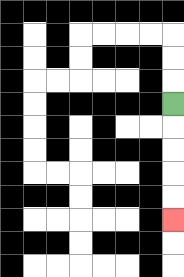{'start': '[7, 4]', 'end': '[7, 9]', 'path_directions': 'D,D,D,D,D', 'path_coordinates': '[[7, 4], [7, 5], [7, 6], [7, 7], [7, 8], [7, 9]]'}